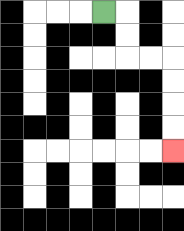{'start': '[4, 0]', 'end': '[7, 6]', 'path_directions': 'R,D,D,R,R,D,D,D,D', 'path_coordinates': '[[4, 0], [5, 0], [5, 1], [5, 2], [6, 2], [7, 2], [7, 3], [7, 4], [7, 5], [7, 6]]'}